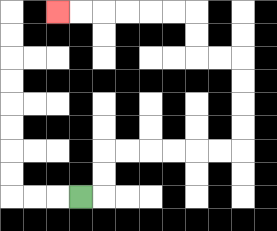{'start': '[3, 8]', 'end': '[2, 0]', 'path_directions': 'R,U,U,R,R,R,R,R,R,U,U,U,U,L,L,U,U,L,L,L,L,L,L', 'path_coordinates': '[[3, 8], [4, 8], [4, 7], [4, 6], [5, 6], [6, 6], [7, 6], [8, 6], [9, 6], [10, 6], [10, 5], [10, 4], [10, 3], [10, 2], [9, 2], [8, 2], [8, 1], [8, 0], [7, 0], [6, 0], [5, 0], [4, 0], [3, 0], [2, 0]]'}